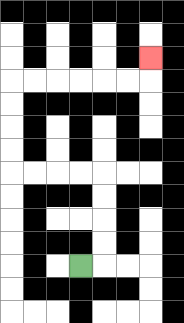{'start': '[3, 11]', 'end': '[6, 2]', 'path_directions': 'R,U,U,U,U,L,L,L,L,U,U,U,U,R,R,R,R,R,R,U', 'path_coordinates': '[[3, 11], [4, 11], [4, 10], [4, 9], [4, 8], [4, 7], [3, 7], [2, 7], [1, 7], [0, 7], [0, 6], [0, 5], [0, 4], [0, 3], [1, 3], [2, 3], [3, 3], [4, 3], [5, 3], [6, 3], [6, 2]]'}